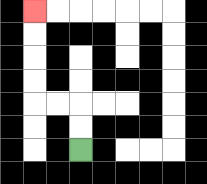{'start': '[3, 6]', 'end': '[1, 0]', 'path_directions': 'U,U,L,L,U,U,U,U', 'path_coordinates': '[[3, 6], [3, 5], [3, 4], [2, 4], [1, 4], [1, 3], [1, 2], [1, 1], [1, 0]]'}